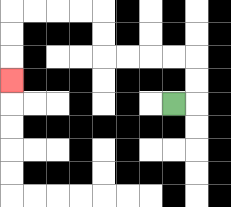{'start': '[7, 4]', 'end': '[0, 3]', 'path_directions': 'R,U,U,L,L,L,L,U,U,L,L,L,L,D,D,D', 'path_coordinates': '[[7, 4], [8, 4], [8, 3], [8, 2], [7, 2], [6, 2], [5, 2], [4, 2], [4, 1], [4, 0], [3, 0], [2, 0], [1, 0], [0, 0], [0, 1], [0, 2], [0, 3]]'}